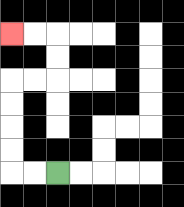{'start': '[2, 7]', 'end': '[0, 1]', 'path_directions': 'L,L,U,U,U,U,R,R,U,U,L,L', 'path_coordinates': '[[2, 7], [1, 7], [0, 7], [0, 6], [0, 5], [0, 4], [0, 3], [1, 3], [2, 3], [2, 2], [2, 1], [1, 1], [0, 1]]'}